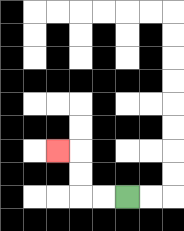{'start': '[5, 8]', 'end': '[2, 6]', 'path_directions': 'L,L,U,U,L', 'path_coordinates': '[[5, 8], [4, 8], [3, 8], [3, 7], [3, 6], [2, 6]]'}